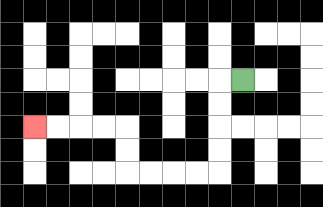{'start': '[10, 3]', 'end': '[1, 5]', 'path_directions': 'L,D,D,D,D,L,L,L,L,U,U,L,L,L,L', 'path_coordinates': '[[10, 3], [9, 3], [9, 4], [9, 5], [9, 6], [9, 7], [8, 7], [7, 7], [6, 7], [5, 7], [5, 6], [5, 5], [4, 5], [3, 5], [2, 5], [1, 5]]'}